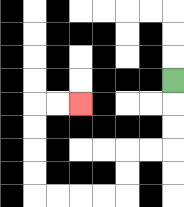{'start': '[7, 3]', 'end': '[3, 4]', 'path_directions': 'D,D,D,L,L,D,D,L,L,L,L,U,U,U,U,R,R', 'path_coordinates': '[[7, 3], [7, 4], [7, 5], [7, 6], [6, 6], [5, 6], [5, 7], [5, 8], [4, 8], [3, 8], [2, 8], [1, 8], [1, 7], [1, 6], [1, 5], [1, 4], [2, 4], [3, 4]]'}